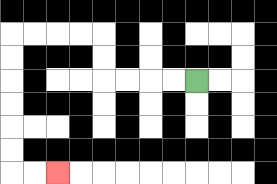{'start': '[8, 3]', 'end': '[2, 7]', 'path_directions': 'L,L,L,L,U,U,L,L,L,L,D,D,D,D,D,D,R,R', 'path_coordinates': '[[8, 3], [7, 3], [6, 3], [5, 3], [4, 3], [4, 2], [4, 1], [3, 1], [2, 1], [1, 1], [0, 1], [0, 2], [0, 3], [0, 4], [0, 5], [0, 6], [0, 7], [1, 7], [2, 7]]'}